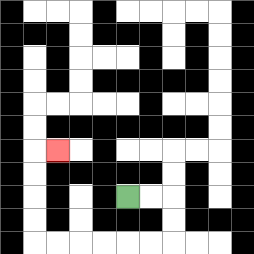{'start': '[5, 8]', 'end': '[2, 6]', 'path_directions': 'R,R,D,D,L,L,L,L,L,L,U,U,U,U,R', 'path_coordinates': '[[5, 8], [6, 8], [7, 8], [7, 9], [7, 10], [6, 10], [5, 10], [4, 10], [3, 10], [2, 10], [1, 10], [1, 9], [1, 8], [1, 7], [1, 6], [2, 6]]'}